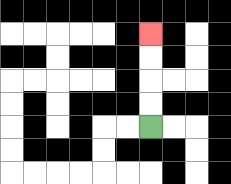{'start': '[6, 5]', 'end': '[6, 1]', 'path_directions': 'U,U,U,U', 'path_coordinates': '[[6, 5], [6, 4], [6, 3], [6, 2], [6, 1]]'}